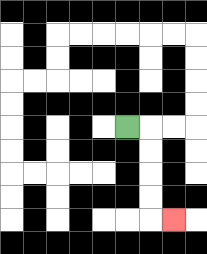{'start': '[5, 5]', 'end': '[7, 9]', 'path_directions': 'R,D,D,D,D,R', 'path_coordinates': '[[5, 5], [6, 5], [6, 6], [6, 7], [6, 8], [6, 9], [7, 9]]'}